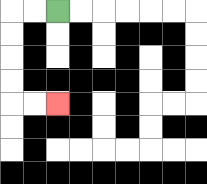{'start': '[2, 0]', 'end': '[2, 4]', 'path_directions': 'L,L,D,D,D,D,R,R', 'path_coordinates': '[[2, 0], [1, 0], [0, 0], [0, 1], [0, 2], [0, 3], [0, 4], [1, 4], [2, 4]]'}